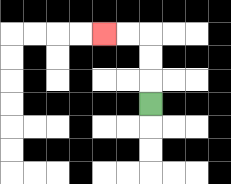{'start': '[6, 4]', 'end': '[4, 1]', 'path_directions': 'U,U,U,L,L', 'path_coordinates': '[[6, 4], [6, 3], [6, 2], [6, 1], [5, 1], [4, 1]]'}